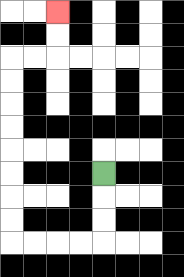{'start': '[4, 7]', 'end': '[2, 0]', 'path_directions': 'D,D,D,L,L,L,L,U,U,U,U,U,U,U,U,R,R,U,U', 'path_coordinates': '[[4, 7], [4, 8], [4, 9], [4, 10], [3, 10], [2, 10], [1, 10], [0, 10], [0, 9], [0, 8], [0, 7], [0, 6], [0, 5], [0, 4], [0, 3], [0, 2], [1, 2], [2, 2], [2, 1], [2, 0]]'}